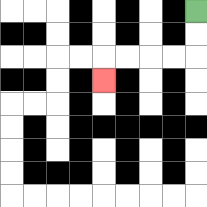{'start': '[8, 0]', 'end': '[4, 3]', 'path_directions': 'D,D,L,L,L,L,D', 'path_coordinates': '[[8, 0], [8, 1], [8, 2], [7, 2], [6, 2], [5, 2], [4, 2], [4, 3]]'}